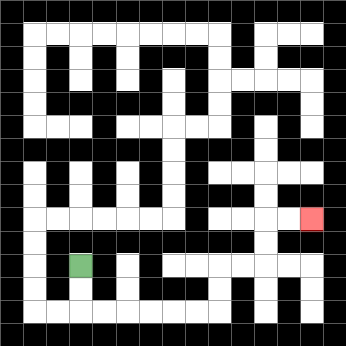{'start': '[3, 11]', 'end': '[13, 9]', 'path_directions': 'D,D,R,R,R,R,R,R,U,U,R,R,U,U,R,R', 'path_coordinates': '[[3, 11], [3, 12], [3, 13], [4, 13], [5, 13], [6, 13], [7, 13], [8, 13], [9, 13], [9, 12], [9, 11], [10, 11], [11, 11], [11, 10], [11, 9], [12, 9], [13, 9]]'}